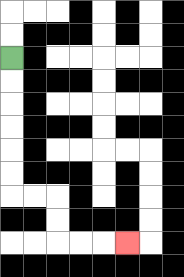{'start': '[0, 2]', 'end': '[5, 10]', 'path_directions': 'D,D,D,D,D,D,R,R,D,D,R,R,R', 'path_coordinates': '[[0, 2], [0, 3], [0, 4], [0, 5], [0, 6], [0, 7], [0, 8], [1, 8], [2, 8], [2, 9], [2, 10], [3, 10], [4, 10], [5, 10]]'}